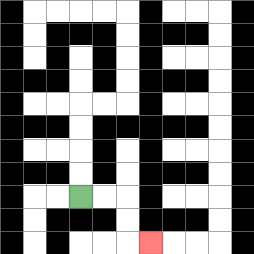{'start': '[3, 8]', 'end': '[6, 10]', 'path_directions': 'R,R,D,D,R', 'path_coordinates': '[[3, 8], [4, 8], [5, 8], [5, 9], [5, 10], [6, 10]]'}